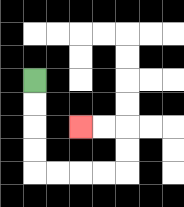{'start': '[1, 3]', 'end': '[3, 5]', 'path_directions': 'D,D,D,D,R,R,R,R,U,U,L,L', 'path_coordinates': '[[1, 3], [1, 4], [1, 5], [1, 6], [1, 7], [2, 7], [3, 7], [4, 7], [5, 7], [5, 6], [5, 5], [4, 5], [3, 5]]'}